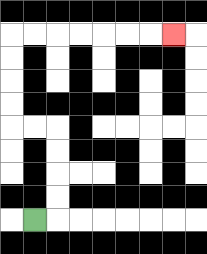{'start': '[1, 9]', 'end': '[7, 1]', 'path_directions': 'R,U,U,U,U,L,L,U,U,U,U,R,R,R,R,R,R,R', 'path_coordinates': '[[1, 9], [2, 9], [2, 8], [2, 7], [2, 6], [2, 5], [1, 5], [0, 5], [0, 4], [0, 3], [0, 2], [0, 1], [1, 1], [2, 1], [3, 1], [4, 1], [5, 1], [6, 1], [7, 1]]'}